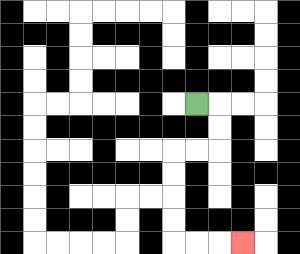{'start': '[8, 4]', 'end': '[10, 10]', 'path_directions': 'R,D,D,L,L,D,D,D,D,R,R,R', 'path_coordinates': '[[8, 4], [9, 4], [9, 5], [9, 6], [8, 6], [7, 6], [7, 7], [7, 8], [7, 9], [7, 10], [8, 10], [9, 10], [10, 10]]'}